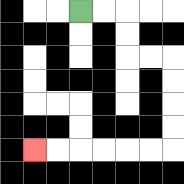{'start': '[3, 0]', 'end': '[1, 6]', 'path_directions': 'R,R,D,D,R,R,D,D,D,D,L,L,L,L,L,L', 'path_coordinates': '[[3, 0], [4, 0], [5, 0], [5, 1], [5, 2], [6, 2], [7, 2], [7, 3], [7, 4], [7, 5], [7, 6], [6, 6], [5, 6], [4, 6], [3, 6], [2, 6], [1, 6]]'}